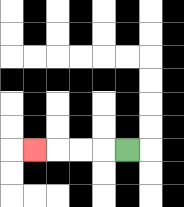{'start': '[5, 6]', 'end': '[1, 6]', 'path_directions': 'L,L,L,L', 'path_coordinates': '[[5, 6], [4, 6], [3, 6], [2, 6], [1, 6]]'}